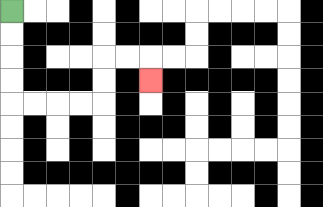{'start': '[0, 0]', 'end': '[6, 3]', 'path_directions': 'D,D,D,D,R,R,R,R,U,U,R,R,D', 'path_coordinates': '[[0, 0], [0, 1], [0, 2], [0, 3], [0, 4], [1, 4], [2, 4], [3, 4], [4, 4], [4, 3], [4, 2], [5, 2], [6, 2], [6, 3]]'}